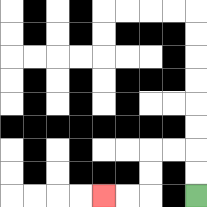{'start': '[8, 8]', 'end': '[4, 8]', 'path_directions': 'U,U,L,L,D,D,L,L', 'path_coordinates': '[[8, 8], [8, 7], [8, 6], [7, 6], [6, 6], [6, 7], [6, 8], [5, 8], [4, 8]]'}